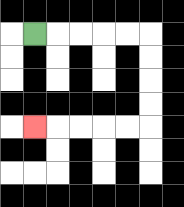{'start': '[1, 1]', 'end': '[1, 5]', 'path_directions': 'R,R,R,R,R,D,D,D,D,L,L,L,L,L', 'path_coordinates': '[[1, 1], [2, 1], [3, 1], [4, 1], [5, 1], [6, 1], [6, 2], [6, 3], [6, 4], [6, 5], [5, 5], [4, 5], [3, 5], [2, 5], [1, 5]]'}